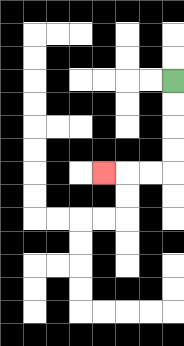{'start': '[7, 3]', 'end': '[4, 7]', 'path_directions': 'D,D,D,D,L,L,L', 'path_coordinates': '[[7, 3], [7, 4], [7, 5], [7, 6], [7, 7], [6, 7], [5, 7], [4, 7]]'}